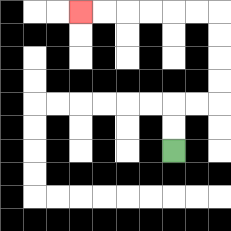{'start': '[7, 6]', 'end': '[3, 0]', 'path_directions': 'U,U,R,R,U,U,U,U,L,L,L,L,L,L', 'path_coordinates': '[[7, 6], [7, 5], [7, 4], [8, 4], [9, 4], [9, 3], [9, 2], [9, 1], [9, 0], [8, 0], [7, 0], [6, 0], [5, 0], [4, 0], [3, 0]]'}